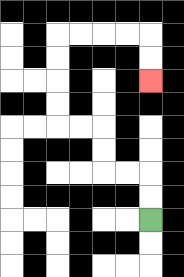{'start': '[6, 9]', 'end': '[6, 3]', 'path_directions': 'U,U,L,L,U,U,L,L,U,U,U,U,R,R,R,R,D,D', 'path_coordinates': '[[6, 9], [6, 8], [6, 7], [5, 7], [4, 7], [4, 6], [4, 5], [3, 5], [2, 5], [2, 4], [2, 3], [2, 2], [2, 1], [3, 1], [4, 1], [5, 1], [6, 1], [6, 2], [6, 3]]'}